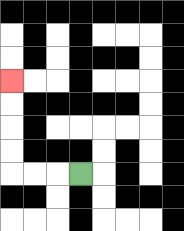{'start': '[3, 7]', 'end': '[0, 3]', 'path_directions': 'L,L,L,U,U,U,U', 'path_coordinates': '[[3, 7], [2, 7], [1, 7], [0, 7], [0, 6], [0, 5], [0, 4], [0, 3]]'}